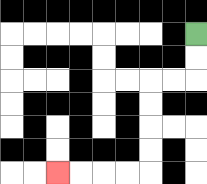{'start': '[8, 1]', 'end': '[2, 7]', 'path_directions': 'D,D,L,L,D,D,D,D,L,L,L,L', 'path_coordinates': '[[8, 1], [8, 2], [8, 3], [7, 3], [6, 3], [6, 4], [6, 5], [6, 6], [6, 7], [5, 7], [4, 7], [3, 7], [2, 7]]'}